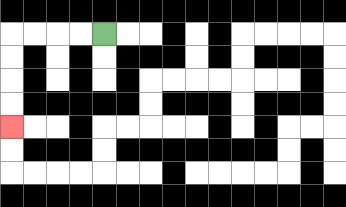{'start': '[4, 1]', 'end': '[0, 5]', 'path_directions': 'L,L,L,L,D,D,D,D', 'path_coordinates': '[[4, 1], [3, 1], [2, 1], [1, 1], [0, 1], [0, 2], [0, 3], [0, 4], [0, 5]]'}